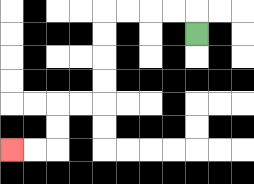{'start': '[8, 1]', 'end': '[0, 6]', 'path_directions': 'U,L,L,L,L,D,D,D,D,L,L,D,D,L,L', 'path_coordinates': '[[8, 1], [8, 0], [7, 0], [6, 0], [5, 0], [4, 0], [4, 1], [4, 2], [4, 3], [4, 4], [3, 4], [2, 4], [2, 5], [2, 6], [1, 6], [0, 6]]'}